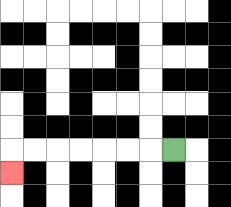{'start': '[7, 6]', 'end': '[0, 7]', 'path_directions': 'L,L,L,L,L,L,L,D', 'path_coordinates': '[[7, 6], [6, 6], [5, 6], [4, 6], [3, 6], [2, 6], [1, 6], [0, 6], [0, 7]]'}